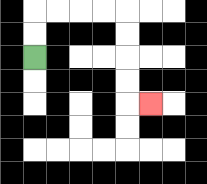{'start': '[1, 2]', 'end': '[6, 4]', 'path_directions': 'U,U,R,R,R,R,D,D,D,D,R', 'path_coordinates': '[[1, 2], [1, 1], [1, 0], [2, 0], [3, 0], [4, 0], [5, 0], [5, 1], [5, 2], [5, 3], [5, 4], [6, 4]]'}